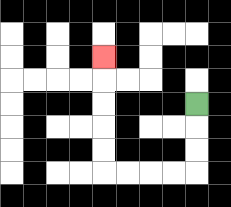{'start': '[8, 4]', 'end': '[4, 2]', 'path_directions': 'D,D,D,L,L,L,L,U,U,U,U,U', 'path_coordinates': '[[8, 4], [8, 5], [8, 6], [8, 7], [7, 7], [6, 7], [5, 7], [4, 7], [4, 6], [4, 5], [4, 4], [4, 3], [4, 2]]'}